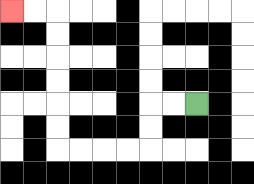{'start': '[8, 4]', 'end': '[0, 0]', 'path_directions': 'L,L,D,D,L,L,L,L,U,U,U,U,U,U,L,L', 'path_coordinates': '[[8, 4], [7, 4], [6, 4], [6, 5], [6, 6], [5, 6], [4, 6], [3, 6], [2, 6], [2, 5], [2, 4], [2, 3], [2, 2], [2, 1], [2, 0], [1, 0], [0, 0]]'}